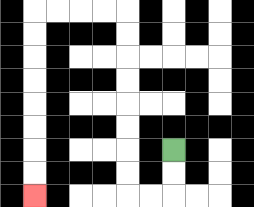{'start': '[7, 6]', 'end': '[1, 8]', 'path_directions': 'D,D,L,L,U,U,U,U,U,U,U,U,L,L,L,L,D,D,D,D,D,D,D,D', 'path_coordinates': '[[7, 6], [7, 7], [7, 8], [6, 8], [5, 8], [5, 7], [5, 6], [5, 5], [5, 4], [5, 3], [5, 2], [5, 1], [5, 0], [4, 0], [3, 0], [2, 0], [1, 0], [1, 1], [1, 2], [1, 3], [1, 4], [1, 5], [1, 6], [1, 7], [1, 8]]'}